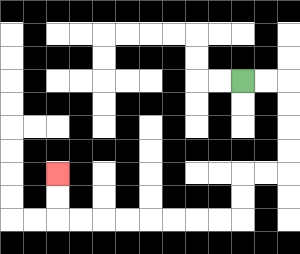{'start': '[10, 3]', 'end': '[2, 7]', 'path_directions': 'R,R,D,D,D,D,L,L,D,D,L,L,L,L,L,L,L,L,U,U', 'path_coordinates': '[[10, 3], [11, 3], [12, 3], [12, 4], [12, 5], [12, 6], [12, 7], [11, 7], [10, 7], [10, 8], [10, 9], [9, 9], [8, 9], [7, 9], [6, 9], [5, 9], [4, 9], [3, 9], [2, 9], [2, 8], [2, 7]]'}